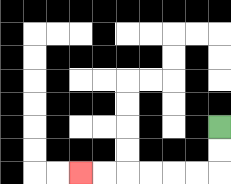{'start': '[9, 5]', 'end': '[3, 7]', 'path_directions': 'D,D,L,L,L,L,L,L', 'path_coordinates': '[[9, 5], [9, 6], [9, 7], [8, 7], [7, 7], [6, 7], [5, 7], [4, 7], [3, 7]]'}